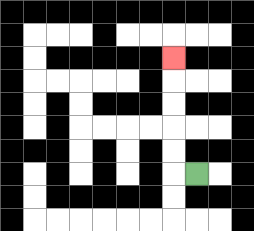{'start': '[8, 7]', 'end': '[7, 2]', 'path_directions': 'L,U,U,U,U,U', 'path_coordinates': '[[8, 7], [7, 7], [7, 6], [7, 5], [7, 4], [7, 3], [7, 2]]'}